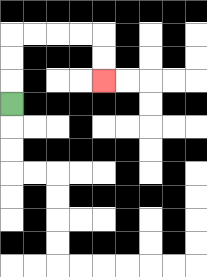{'start': '[0, 4]', 'end': '[4, 3]', 'path_directions': 'U,U,U,R,R,R,R,D,D', 'path_coordinates': '[[0, 4], [0, 3], [0, 2], [0, 1], [1, 1], [2, 1], [3, 1], [4, 1], [4, 2], [4, 3]]'}